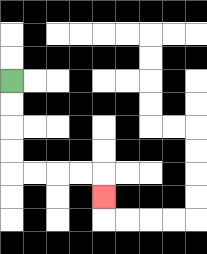{'start': '[0, 3]', 'end': '[4, 8]', 'path_directions': 'D,D,D,D,R,R,R,R,D', 'path_coordinates': '[[0, 3], [0, 4], [0, 5], [0, 6], [0, 7], [1, 7], [2, 7], [3, 7], [4, 7], [4, 8]]'}